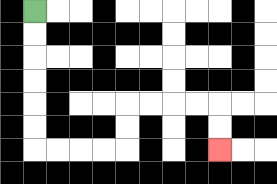{'start': '[1, 0]', 'end': '[9, 6]', 'path_directions': 'D,D,D,D,D,D,R,R,R,R,U,U,R,R,R,R,D,D', 'path_coordinates': '[[1, 0], [1, 1], [1, 2], [1, 3], [1, 4], [1, 5], [1, 6], [2, 6], [3, 6], [4, 6], [5, 6], [5, 5], [5, 4], [6, 4], [7, 4], [8, 4], [9, 4], [9, 5], [9, 6]]'}